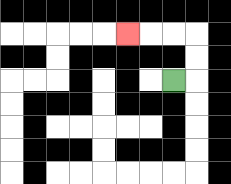{'start': '[7, 3]', 'end': '[5, 1]', 'path_directions': 'R,U,U,L,L,L', 'path_coordinates': '[[7, 3], [8, 3], [8, 2], [8, 1], [7, 1], [6, 1], [5, 1]]'}